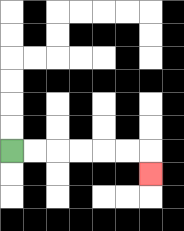{'start': '[0, 6]', 'end': '[6, 7]', 'path_directions': 'R,R,R,R,R,R,D', 'path_coordinates': '[[0, 6], [1, 6], [2, 6], [3, 6], [4, 6], [5, 6], [6, 6], [6, 7]]'}